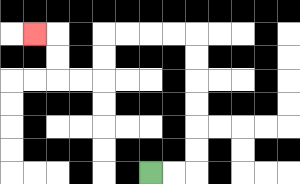{'start': '[6, 7]', 'end': '[1, 1]', 'path_directions': 'R,R,U,U,U,U,U,U,L,L,L,L,D,D,L,L,U,U,L', 'path_coordinates': '[[6, 7], [7, 7], [8, 7], [8, 6], [8, 5], [8, 4], [8, 3], [8, 2], [8, 1], [7, 1], [6, 1], [5, 1], [4, 1], [4, 2], [4, 3], [3, 3], [2, 3], [2, 2], [2, 1], [1, 1]]'}